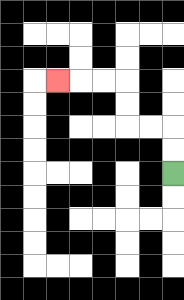{'start': '[7, 7]', 'end': '[2, 3]', 'path_directions': 'U,U,L,L,U,U,L,L,L', 'path_coordinates': '[[7, 7], [7, 6], [7, 5], [6, 5], [5, 5], [5, 4], [5, 3], [4, 3], [3, 3], [2, 3]]'}